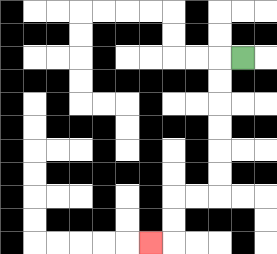{'start': '[10, 2]', 'end': '[6, 10]', 'path_directions': 'L,D,D,D,D,D,D,L,L,D,D,L', 'path_coordinates': '[[10, 2], [9, 2], [9, 3], [9, 4], [9, 5], [9, 6], [9, 7], [9, 8], [8, 8], [7, 8], [7, 9], [7, 10], [6, 10]]'}